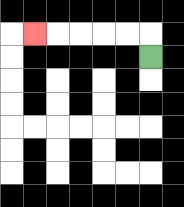{'start': '[6, 2]', 'end': '[1, 1]', 'path_directions': 'U,L,L,L,L,L', 'path_coordinates': '[[6, 2], [6, 1], [5, 1], [4, 1], [3, 1], [2, 1], [1, 1]]'}